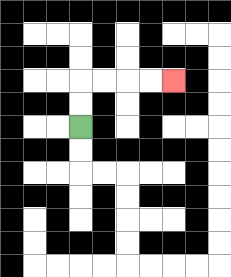{'start': '[3, 5]', 'end': '[7, 3]', 'path_directions': 'U,U,R,R,R,R', 'path_coordinates': '[[3, 5], [3, 4], [3, 3], [4, 3], [5, 3], [6, 3], [7, 3]]'}